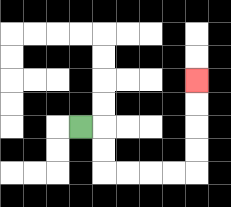{'start': '[3, 5]', 'end': '[8, 3]', 'path_directions': 'R,D,D,R,R,R,R,U,U,U,U', 'path_coordinates': '[[3, 5], [4, 5], [4, 6], [4, 7], [5, 7], [6, 7], [7, 7], [8, 7], [8, 6], [8, 5], [8, 4], [8, 3]]'}